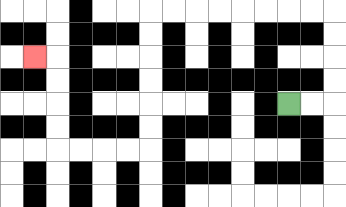{'start': '[12, 4]', 'end': '[1, 2]', 'path_directions': 'R,R,U,U,U,U,L,L,L,L,L,L,L,L,D,D,D,D,D,D,L,L,L,L,U,U,U,U,L', 'path_coordinates': '[[12, 4], [13, 4], [14, 4], [14, 3], [14, 2], [14, 1], [14, 0], [13, 0], [12, 0], [11, 0], [10, 0], [9, 0], [8, 0], [7, 0], [6, 0], [6, 1], [6, 2], [6, 3], [6, 4], [6, 5], [6, 6], [5, 6], [4, 6], [3, 6], [2, 6], [2, 5], [2, 4], [2, 3], [2, 2], [1, 2]]'}